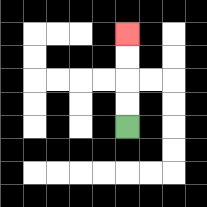{'start': '[5, 5]', 'end': '[5, 1]', 'path_directions': 'U,U,U,U', 'path_coordinates': '[[5, 5], [5, 4], [5, 3], [5, 2], [5, 1]]'}